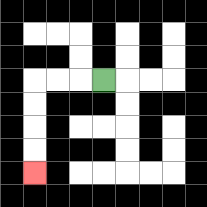{'start': '[4, 3]', 'end': '[1, 7]', 'path_directions': 'L,L,L,D,D,D,D', 'path_coordinates': '[[4, 3], [3, 3], [2, 3], [1, 3], [1, 4], [1, 5], [1, 6], [1, 7]]'}